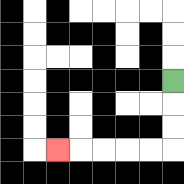{'start': '[7, 3]', 'end': '[2, 6]', 'path_directions': 'D,D,D,L,L,L,L,L', 'path_coordinates': '[[7, 3], [7, 4], [7, 5], [7, 6], [6, 6], [5, 6], [4, 6], [3, 6], [2, 6]]'}